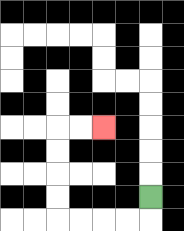{'start': '[6, 8]', 'end': '[4, 5]', 'path_directions': 'D,L,L,L,L,U,U,U,U,R,R', 'path_coordinates': '[[6, 8], [6, 9], [5, 9], [4, 9], [3, 9], [2, 9], [2, 8], [2, 7], [2, 6], [2, 5], [3, 5], [4, 5]]'}